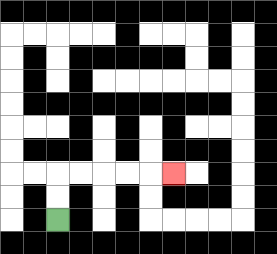{'start': '[2, 9]', 'end': '[7, 7]', 'path_directions': 'U,U,R,R,R,R,R', 'path_coordinates': '[[2, 9], [2, 8], [2, 7], [3, 7], [4, 7], [5, 7], [6, 7], [7, 7]]'}